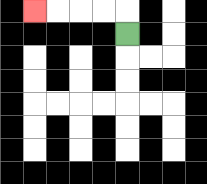{'start': '[5, 1]', 'end': '[1, 0]', 'path_directions': 'U,L,L,L,L', 'path_coordinates': '[[5, 1], [5, 0], [4, 0], [3, 0], [2, 0], [1, 0]]'}